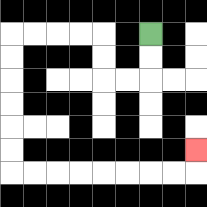{'start': '[6, 1]', 'end': '[8, 6]', 'path_directions': 'D,D,L,L,U,U,L,L,L,L,D,D,D,D,D,D,R,R,R,R,R,R,R,R,U', 'path_coordinates': '[[6, 1], [6, 2], [6, 3], [5, 3], [4, 3], [4, 2], [4, 1], [3, 1], [2, 1], [1, 1], [0, 1], [0, 2], [0, 3], [0, 4], [0, 5], [0, 6], [0, 7], [1, 7], [2, 7], [3, 7], [4, 7], [5, 7], [6, 7], [7, 7], [8, 7], [8, 6]]'}